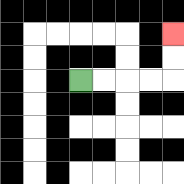{'start': '[3, 3]', 'end': '[7, 1]', 'path_directions': 'R,R,R,R,U,U', 'path_coordinates': '[[3, 3], [4, 3], [5, 3], [6, 3], [7, 3], [7, 2], [7, 1]]'}